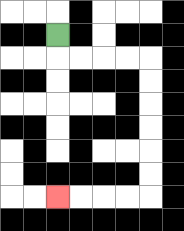{'start': '[2, 1]', 'end': '[2, 8]', 'path_directions': 'D,R,R,R,R,D,D,D,D,D,D,L,L,L,L', 'path_coordinates': '[[2, 1], [2, 2], [3, 2], [4, 2], [5, 2], [6, 2], [6, 3], [6, 4], [6, 5], [6, 6], [6, 7], [6, 8], [5, 8], [4, 8], [3, 8], [2, 8]]'}